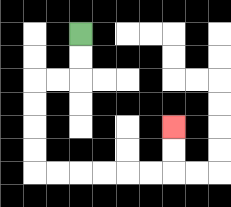{'start': '[3, 1]', 'end': '[7, 5]', 'path_directions': 'D,D,L,L,D,D,D,D,R,R,R,R,R,R,U,U', 'path_coordinates': '[[3, 1], [3, 2], [3, 3], [2, 3], [1, 3], [1, 4], [1, 5], [1, 6], [1, 7], [2, 7], [3, 7], [4, 7], [5, 7], [6, 7], [7, 7], [7, 6], [7, 5]]'}